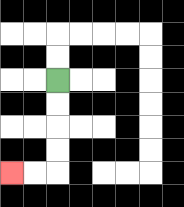{'start': '[2, 3]', 'end': '[0, 7]', 'path_directions': 'D,D,D,D,L,L', 'path_coordinates': '[[2, 3], [2, 4], [2, 5], [2, 6], [2, 7], [1, 7], [0, 7]]'}